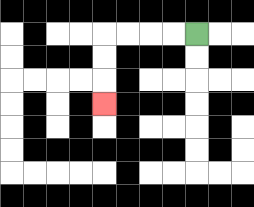{'start': '[8, 1]', 'end': '[4, 4]', 'path_directions': 'L,L,L,L,D,D,D', 'path_coordinates': '[[8, 1], [7, 1], [6, 1], [5, 1], [4, 1], [4, 2], [4, 3], [4, 4]]'}